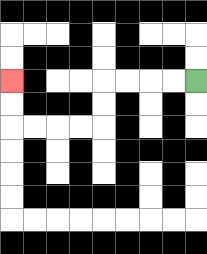{'start': '[8, 3]', 'end': '[0, 3]', 'path_directions': 'L,L,L,L,D,D,L,L,L,L,U,U', 'path_coordinates': '[[8, 3], [7, 3], [6, 3], [5, 3], [4, 3], [4, 4], [4, 5], [3, 5], [2, 5], [1, 5], [0, 5], [0, 4], [0, 3]]'}